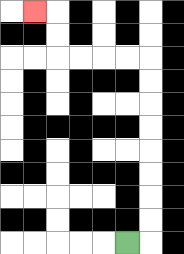{'start': '[5, 10]', 'end': '[1, 0]', 'path_directions': 'R,U,U,U,U,U,U,U,U,L,L,L,L,U,U,L', 'path_coordinates': '[[5, 10], [6, 10], [6, 9], [6, 8], [6, 7], [6, 6], [6, 5], [6, 4], [6, 3], [6, 2], [5, 2], [4, 2], [3, 2], [2, 2], [2, 1], [2, 0], [1, 0]]'}